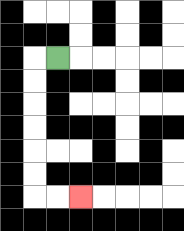{'start': '[2, 2]', 'end': '[3, 8]', 'path_directions': 'L,D,D,D,D,D,D,R,R', 'path_coordinates': '[[2, 2], [1, 2], [1, 3], [1, 4], [1, 5], [1, 6], [1, 7], [1, 8], [2, 8], [3, 8]]'}